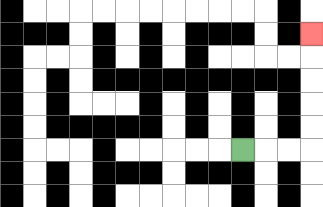{'start': '[10, 6]', 'end': '[13, 1]', 'path_directions': 'R,R,R,U,U,U,U,U', 'path_coordinates': '[[10, 6], [11, 6], [12, 6], [13, 6], [13, 5], [13, 4], [13, 3], [13, 2], [13, 1]]'}